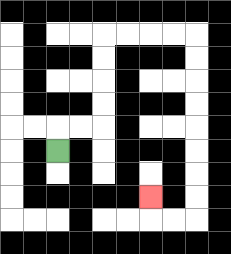{'start': '[2, 6]', 'end': '[6, 8]', 'path_directions': 'U,R,R,U,U,U,U,R,R,R,R,D,D,D,D,D,D,D,D,L,L,U', 'path_coordinates': '[[2, 6], [2, 5], [3, 5], [4, 5], [4, 4], [4, 3], [4, 2], [4, 1], [5, 1], [6, 1], [7, 1], [8, 1], [8, 2], [8, 3], [8, 4], [8, 5], [8, 6], [8, 7], [8, 8], [8, 9], [7, 9], [6, 9], [6, 8]]'}